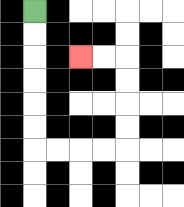{'start': '[1, 0]', 'end': '[3, 2]', 'path_directions': 'D,D,D,D,D,D,R,R,R,R,U,U,U,U,L,L', 'path_coordinates': '[[1, 0], [1, 1], [1, 2], [1, 3], [1, 4], [1, 5], [1, 6], [2, 6], [3, 6], [4, 6], [5, 6], [5, 5], [5, 4], [5, 3], [5, 2], [4, 2], [3, 2]]'}